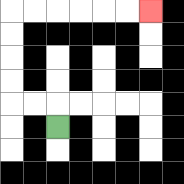{'start': '[2, 5]', 'end': '[6, 0]', 'path_directions': 'U,L,L,U,U,U,U,R,R,R,R,R,R', 'path_coordinates': '[[2, 5], [2, 4], [1, 4], [0, 4], [0, 3], [0, 2], [0, 1], [0, 0], [1, 0], [2, 0], [3, 0], [4, 0], [5, 0], [6, 0]]'}